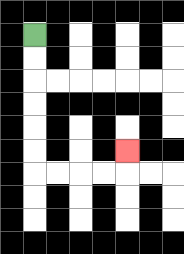{'start': '[1, 1]', 'end': '[5, 6]', 'path_directions': 'D,D,D,D,D,D,R,R,R,R,U', 'path_coordinates': '[[1, 1], [1, 2], [1, 3], [1, 4], [1, 5], [1, 6], [1, 7], [2, 7], [3, 7], [4, 7], [5, 7], [5, 6]]'}